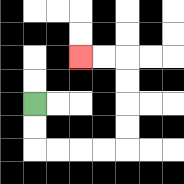{'start': '[1, 4]', 'end': '[3, 2]', 'path_directions': 'D,D,R,R,R,R,U,U,U,U,L,L', 'path_coordinates': '[[1, 4], [1, 5], [1, 6], [2, 6], [3, 6], [4, 6], [5, 6], [5, 5], [5, 4], [5, 3], [5, 2], [4, 2], [3, 2]]'}